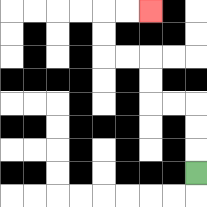{'start': '[8, 7]', 'end': '[6, 0]', 'path_directions': 'U,U,U,L,L,U,U,L,L,U,U,R,R', 'path_coordinates': '[[8, 7], [8, 6], [8, 5], [8, 4], [7, 4], [6, 4], [6, 3], [6, 2], [5, 2], [4, 2], [4, 1], [4, 0], [5, 0], [6, 0]]'}